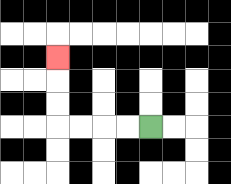{'start': '[6, 5]', 'end': '[2, 2]', 'path_directions': 'L,L,L,L,U,U,U', 'path_coordinates': '[[6, 5], [5, 5], [4, 5], [3, 5], [2, 5], [2, 4], [2, 3], [2, 2]]'}